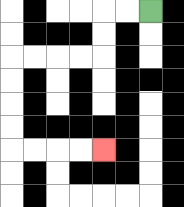{'start': '[6, 0]', 'end': '[4, 6]', 'path_directions': 'L,L,D,D,L,L,L,L,D,D,D,D,R,R,R,R', 'path_coordinates': '[[6, 0], [5, 0], [4, 0], [4, 1], [4, 2], [3, 2], [2, 2], [1, 2], [0, 2], [0, 3], [0, 4], [0, 5], [0, 6], [1, 6], [2, 6], [3, 6], [4, 6]]'}